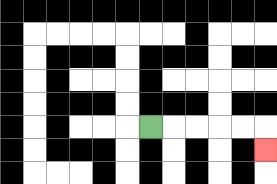{'start': '[6, 5]', 'end': '[11, 6]', 'path_directions': 'R,R,R,R,R,D', 'path_coordinates': '[[6, 5], [7, 5], [8, 5], [9, 5], [10, 5], [11, 5], [11, 6]]'}